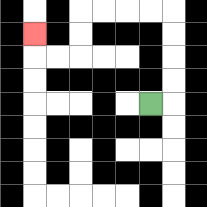{'start': '[6, 4]', 'end': '[1, 1]', 'path_directions': 'R,U,U,U,U,L,L,L,L,D,D,L,L,U', 'path_coordinates': '[[6, 4], [7, 4], [7, 3], [7, 2], [7, 1], [7, 0], [6, 0], [5, 0], [4, 0], [3, 0], [3, 1], [3, 2], [2, 2], [1, 2], [1, 1]]'}